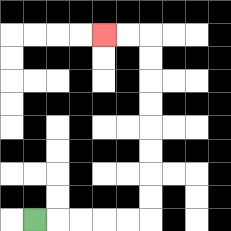{'start': '[1, 9]', 'end': '[4, 1]', 'path_directions': 'R,R,R,R,R,U,U,U,U,U,U,U,U,L,L', 'path_coordinates': '[[1, 9], [2, 9], [3, 9], [4, 9], [5, 9], [6, 9], [6, 8], [6, 7], [6, 6], [6, 5], [6, 4], [6, 3], [6, 2], [6, 1], [5, 1], [4, 1]]'}